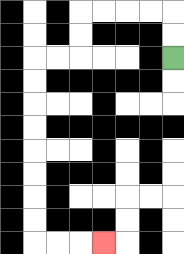{'start': '[7, 2]', 'end': '[4, 10]', 'path_directions': 'U,U,L,L,L,L,D,D,L,L,D,D,D,D,D,D,D,D,R,R,R', 'path_coordinates': '[[7, 2], [7, 1], [7, 0], [6, 0], [5, 0], [4, 0], [3, 0], [3, 1], [3, 2], [2, 2], [1, 2], [1, 3], [1, 4], [1, 5], [1, 6], [1, 7], [1, 8], [1, 9], [1, 10], [2, 10], [3, 10], [4, 10]]'}